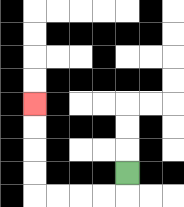{'start': '[5, 7]', 'end': '[1, 4]', 'path_directions': 'D,L,L,L,L,U,U,U,U', 'path_coordinates': '[[5, 7], [5, 8], [4, 8], [3, 8], [2, 8], [1, 8], [1, 7], [1, 6], [1, 5], [1, 4]]'}